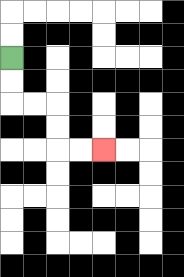{'start': '[0, 2]', 'end': '[4, 6]', 'path_directions': 'D,D,R,R,D,D,R,R', 'path_coordinates': '[[0, 2], [0, 3], [0, 4], [1, 4], [2, 4], [2, 5], [2, 6], [3, 6], [4, 6]]'}